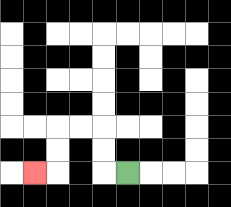{'start': '[5, 7]', 'end': '[1, 7]', 'path_directions': 'L,U,U,L,L,D,D,L', 'path_coordinates': '[[5, 7], [4, 7], [4, 6], [4, 5], [3, 5], [2, 5], [2, 6], [2, 7], [1, 7]]'}